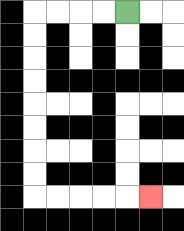{'start': '[5, 0]', 'end': '[6, 8]', 'path_directions': 'L,L,L,L,D,D,D,D,D,D,D,D,R,R,R,R,R', 'path_coordinates': '[[5, 0], [4, 0], [3, 0], [2, 0], [1, 0], [1, 1], [1, 2], [1, 3], [1, 4], [1, 5], [1, 6], [1, 7], [1, 8], [2, 8], [3, 8], [4, 8], [5, 8], [6, 8]]'}